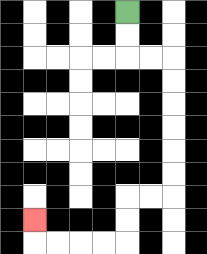{'start': '[5, 0]', 'end': '[1, 9]', 'path_directions': 'D,D,R,R,D,D,D,D,D,D,L,L,D,D,L,L,L,L,U', 'path_coordinates': '[[5, 0], [5, 1], [5, 2], [6, 2], [7, 2], [7, 3], [7, 4], [7, 5], [7, 6], [7, 7], [7, 8], [6, 8], [5, 8], [5, 9], [5, 10], [4, 10], [3, 10], [2, 10], [1, 10], [1, 9]]'}